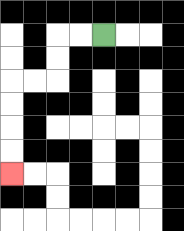{'start': '[4, 1]', 'end': '[0, 7]', 'path_directions': 'L,L,D,D,L,L,D,D,D,D', 'path_coordinates': '[[4, 1], [3, 1], [2, 1], [2, 2], [2, 3], [1, 3], [0, 3], [0, 4], [0, 5], [0, 6], [0, 7]]'}